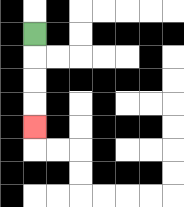{'start': '[1, 1]', 'end': '[1, 5]', 'path_directions': 'D,D,D,D', 'path_coordinates': '[[1, 1], [1, 2], [1, 3], [1, 4], [1, 5]]'}